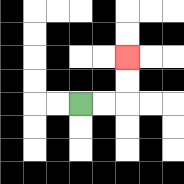{'start': '[3, 4]', 'end': '[5, 2]', 'path_directions': 'R,R,U,U', 'path_coordinates': '[[3, 4], [4, 4], [5, 4], [5, 3], [5, 2]]'}